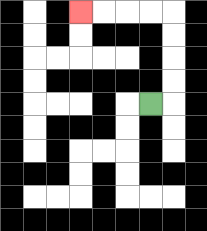{'start': '[6, 4]', 'end': '[3, 0]', 'path_directions': 'R,U,U,U,U,L,L,L,L', 'path_coordinates': '[[6, 4], [7, 4], [7, 3], [7, 2], [7, 1], [7, 0], [6, 0], [5, 0], [4, 0], [3, 0]]'}